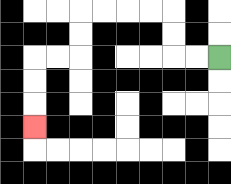{'start': '[9, 2]', 'end': '[1, 5]', 'path_directions': 'L,L,U,U,L,L,L,L,D,D,L,L,D,D,D', 'path_coordinates': '[[9, 2], [8, 2], [7, 2], [7, 1], [7, 0], [6, 0], [5, 0], [4, 0], [3, 0], [3, 1], [3, 2], [2, 2], [1, 2], [1, 3], [1, 4], [1, 5]]'}